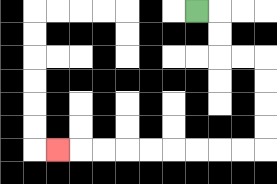{'start': '[8, 0]', 'end': '[2, 6]', 'path_directions': 'R,D,D,R,R,D,D,D,D,L,L,L,L,L,L,L,L,L', 'path_coordinates': '[[8, 0], [9, 0], [9, 1], [9, 2], [10, 2], [11, 2], [11, 3], [11, 4], [11, 5], [11, 6], [10, 6], [9, 6], [8, 6], [7, 6], [6, 6], [5, 6], [4, 6], [3, 6], [2, 6]]'}